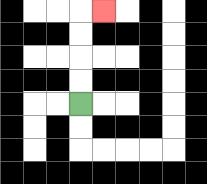{'start': '[3, 4]', 'end': '[4, 0]', 'path_directions': 'U,U,U,U,R', 'path_coordinates': '[[3, 4], [3, 3], [3, 2], [3, 1], [3, 0], [4, 0]]'}